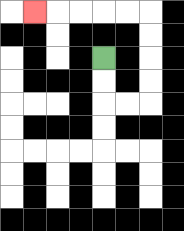{'start': '[4, 2]', 'end': '[1, 0]', 'path_directions': 'D,D,R,R,U,U,U,U,L,L,L,L,L', 'path_coordinates': '[[4, 2], [4, 3], [4, 4], [5, 4], [6, 4], [6, 3], [6, 2], [6, 1], [6, 0], [5, 0], [4, 0], [3, 0], [2, 0], [1, 0]]'}